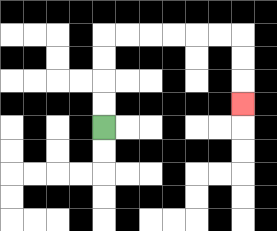{'start': '[4, 5]', 'end': '[10, 4]', 'path_directions': 'U,U,U,U,R,R,R,R,R,R,D,D,D', 'path_coordinates': '[[4, 5], [4, 4], [4, 3], [4, 2], [4, 1], [5, 1], [6, 1], [7, 1], [8, 1], [9, 1], [10, 1], [10, 2], [10, 3], [10, 4]]'}